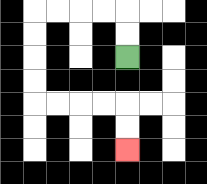{'start': '[5, 2]', 'end': '[5, 6]', 'path_directions': 'U,U,L,L,L,L,D,D,D,D,R,R,R,R,D,D', 'path_coordinates': '[[5, 2], [5, 1], [5, 0], [4, 0], [3, 0], [2, 0], [1, 0], [1, 1], [1, 2], [1, 3], [1, 4], [2, 4], [3, 4], [4, 4], [5, 4], [5, 5], [5, 6]]'}